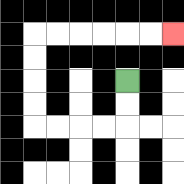{'start': '[5, 3]', 'end': '[7, 1]', 'path_directions': 'D,D,L,L,L,L,U,U,U,U,R,R,R,R,R,R', 'path_coordinates': '[[5, 3], [5, 4], [5, 5], [4, 5], [3, 5], [2, 5], [1, 5], [1, 4], [1, 3], [1, 2], [1, 1], [2, 1], [3, 1], [4, 1], [5, 1], [6, 1], [7, 1]]'}